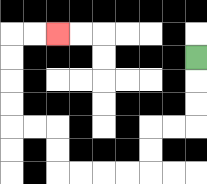{'start': '[8, 2]', 'end': '[2, 1]', 'path_directions': 'D,D,D,L,L,D,D,L,L,L,L,U,U,L,L,U,U,U,U,R,R', 'path_coordinates': '[[8, 2], [8, 3], [8, 4], [8, 5], [7, 5], [6, 5], [6, 6], [6, 7], [5, 7], [4, 7], [3, 7], [2, 7], [2, 6], [2, 5], [1, 5], [0, 5], [0, 4], [0, 3], [0, 2], [0, 1], [1, 1], [2, 1]]'}